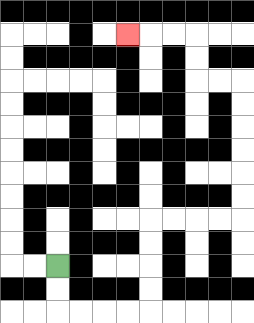{'start': '[2, 11]', 'end': '[5, 1]', 'path_directions': 'D,D,R,R,R,R,U,U,U,U,R,R,R,R,U,U,U,U,U,U,L,L,U,U,L,L,L', 'path_coordinates': '[[2, 11], [2, 12], [2, 13], [3, 13], [4, 13], [5, 13], [6, 13], [6, 12], [6, 11], [6, 10], [6, 9], [7, 9], [8, 9], [9, 9], [10, 9], [10, 8], [10, 7], [10, 6], [10, 5], [10, 4], [10, 3], [9, 3], [8, 3], [8, 2], [8, 1], [7, 1], [6, 1], [5, 1]]'}